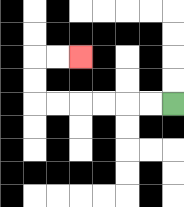{'start': '[7, 4]', 'end': '[3, 2]', 'path_directions': 'L,L,L,L,L,L,U,U,R,R', 'path_coordinates': '[[7, 4], [6, 4], [5, 4], [4, 4], [3, 4], [2, 4], [1, 4], [1, 3], [1, 2], [2, 2], [3, 2]]'}